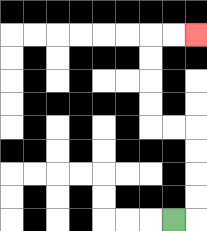{'start': '[7, 9]', 'end': '[8, 1]', 'path_directions': 'R,U,U,U,U,L,L,U,U,U,U,R,R', 'path_coordinates': '[[7, 9], [8, 9], [8, 8], [8, 7], [8, 6], [8, 5], [7, 5], [6, 5], [6, 4], [6, 3], [6, 2], [6, 1], [7, 1], [8, 1]]'}